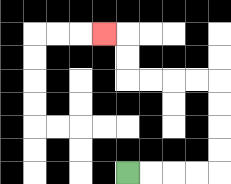{'start': '[5, 7]', 'end': '[4, 1]', 'path_directions': 'R,R,R,R,U,U,U,U,L,L,L,L,U,U,L', 'path_coordinates': '[[5, 7], [6, 7], [7, 7], [8, 7], [9, 7], [9, 6], [9, 5], [9, 4], [9, 3], [8, 3], [7, 3], [6, 3], [5, 3], [5, 2], [5, 1], [4, 1]]'}